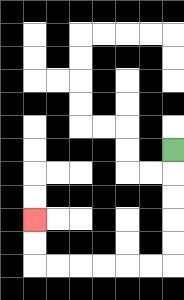{'start': '[7, 6]', 'end': '[1, 9]', 'path_directions': 'D,D,D,D,D,L,L,L,L,L,L,U,U', 'path_coordinates': '[[7, 6], [7, 7], [7, 8], [7, 9], [7, 10], [7, 11], [6, 11], [5, 11], [4, 11], [3, 11], [2, 11], [1, 11], [1, 10], [1, 9]]'}